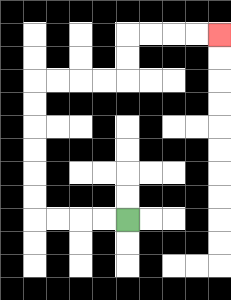{'start': '[5, 9]', 'end': '[9, 1]', 'path_directions': 'L,L,L,L,U,U,U,U,U,U,R,R,R,R,U,U,R,R,R,R', 'path_coordinates': '[[5, 9], [4, 9], [3, 9], [2, 9], [1, 9], [1, 8], [1, 7], [1, 6], [1, 5], [1, 4], [1, 3], [2, 3], [3, 3], [4, 3], [5, 3], [5, 2], [5, 1], [6, 1], [7, 1], [8, 1], [9, 1]]'}